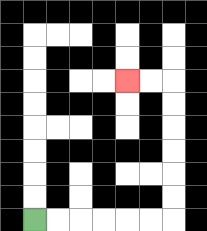{'start': '[1, 9]', 'end': '[5, 3]', 'path_directions': 'R,R,R,R,R,R,U,U,U,U,U,U,L,L', 'path_coordinates': '[[1, 9], [2, 9], [3, 9], [4, 9], [5, 9], [6, 9], [7, 9], [7, 8], [7, 7], [7, 6], [7, 5], [7, 4], [7, 3], [6, 3], [5, 3]]'}